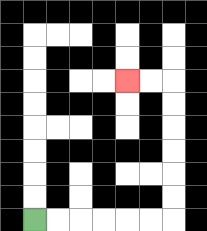{'start': '[1, 9]', 'end': '[5, 3]', 'path_directions': 'R,R,R,R,R,R,U,U,U,U,U,U,L,L', 'path_coordinates': '[[1, 9], [2, 9], [3, 9], [4, 9], [5, 9], [6, 9], [7, 9], [7, 8], [7, 7], [7, 6], [7, 5], [7, 4], [7, 3], [6, 3], [5, 3]]'}